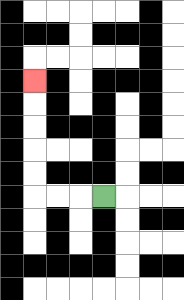{'start': '[4, 8]', 'end': '[1, 3]', 'path_directions': 'L,L,L,U,U,U,U,U', 'path_coordinates': '[[4, 8], [3, 8], [2, 8], [1, 8], [1, 7], [1, 6], [1, 5], [1, 4], [1, 3]]'}